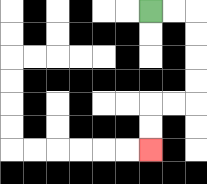{'start': '[6, 0]', 'end': '[6, 6]', 'path_directions': 'R,R,D,D,D,D,L,L,D,D', 'path_coordinates': '[[6, 0], [7, 0], [8, 0], [8, 1], [8, 2], [8, 3], [8, 4], [7, 4], [6, 4], [6, 5], [6, 6]]'}